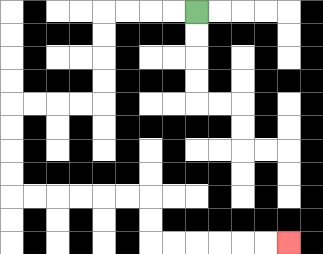{'start': '[8, 0]', 'end': '[12, 10]', 'path_directions': 'L,L,L,L,D,D,D,D,L,L,L,L,D,D,D,D,R,R,R,R,R,R,D,D,R,R,R,R,R,R', 'path_coordinates': '[[8, 0], [7, 0], [6, 0], [5, 0], [4, 0], [4, 1], [4, 2], [4, 3], [4, 4], [3, 4], [2, 4], [1, 4], [0, 4], [0, 5], [0, 6], [0, 7], [0, 8], [1, 8], [2, 8], [3, 8], [4, 8], [5, 8], [6, 8], [6, 9], [6, 10], [7, 10], [8, 10], [9, 10], [10, 10], [11, 10], [12, 10]]'}